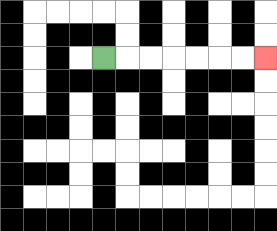{'start': '[4, 2]', 'end': '[11, 2]', 'path_directions': 'R,R,R,R,R,R,R', 'path_coordinates': '[[4, 2], [5, 2], [6, 2], [7, 2], [8, 2], [9, 2], [10, 2], [11, 2]]'}